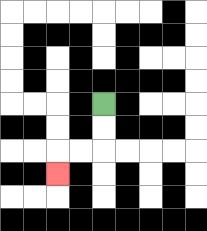{'start': '[4, 4]', 'end': '[2, 7]', 'path_directions': 'D,D,L,L,D', 'path_coordinates': '[[4, 4], [4, 5], [4, 6], [3, 6], [2, 6], [2, 7]]'}